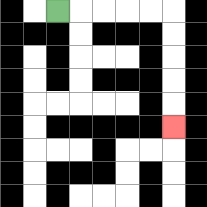{'start': '[2, 0]', 'end': '[7, 5]', 'path_directions': 'R,R,R,R,R,D,D,D,D,D', 'path_coordinates': '[[2, 0], [3, 0], [4, 0], [5, 0], [6, 0], [7, 0], [7, 1], [7, 2], [7, 3], [7, 4], [7, 5]]'}